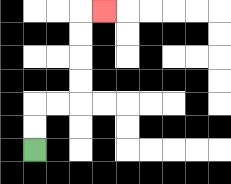{'start': '[1, 6]', 'end': '[4, 0]', 'path_directions': 'U,U,R,R,U,U,U,U,R', 'path_coordinates': '[[1, 6], [1, 5], [1, 4], [2, 4], [3, 4], [3, 3], [3, 2], [3, 1], [3, 0], [4, 0]]'}